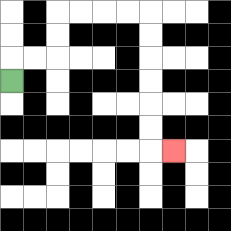{'start': '[0, 3]', 'end': '[7, 6]', 'path_directions': 'U,R,R,U,U,R,R,R,R,D,D,D,D,D,D,R', 'path_coordinates': '[[0, 3], [0, 2], [1, 2], [2, 2], [2, 1], [2, 0], [3, 0], [4, 0], [5, 0], [6, 0], [6, 1], [6, 2], [6, 3], [6, 4], [6, 5], [6, 6], [7, 6]]'}